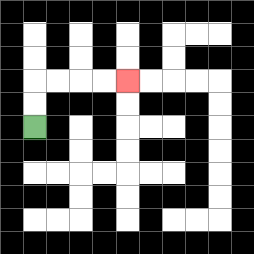{'start': '[1, 5]', 'end': '[5, 3]', 'path_directions': 'U,U,R,R,R,R', 'path_coordinates': '[[1, 5], [1, 4], [1, 3], [2, 3], [3, 3], [4, 3], [5, 3]]'}